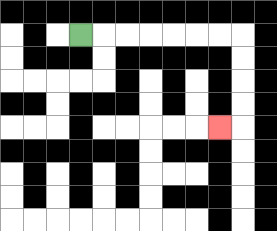{'start': '[3, 1]', 'end': '[9, 5]', 'path_directions': 'R,R,R,R,R,R,R,D,D,D,D,L', 'path_coordinates': '[[3, 1], [4, 1], [5, 1], [6, 1], [7, 1], [8, 1], [9, 1], [10, 1], [10, 2], [10, 3], [10, 4], [10, 5], [9, 5]]'}